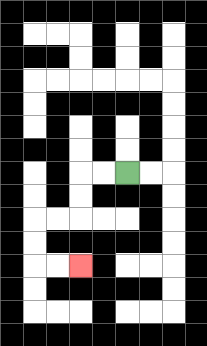{'start': '[5, 7]', 'end': '[3, 11]', 'path_directions': 'L,L,D,D,L,L,D,D,R,R', 'path_coordinates': '[[5, 7], [4, 7], [3, 7], [3, 8], [3, 9], [2, 9], [1, 9], [1, 10], [1, 11], [2, 11], [3, 11]]'}